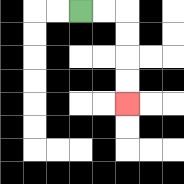{'start': '[3, 0]', 'end': '[5, 4]', 'path_directions': 'R,R,D,D,D,D', 'path_coordinates': '[[3, 0], [4, 0], [5, 0], [5, 1], [5, 2], [5, 3], [5, 4]]'}